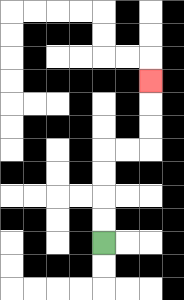{'start': '[4, 10]', 'end': '[6, 3]', 'path_directions': 'U,U,U,U,R,R,U,U,U', 'path_coordinates': '[[4, 10], [4, 9], [4, 8], [4, 7], [4, 6], [5, 6], [6, 6], [6, 5], [6, 4], [6, 3]]'}